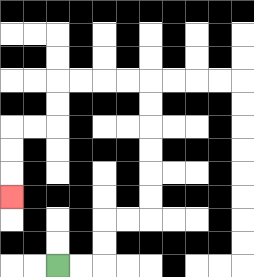{'start': '[2, 11]', 'end': '[0, 8]', 'path_directions': 'R,R,U,U,R,R,U,U,U,U,U,U,L,L,L,L,D,D,L,L,D,D,D', 'path_coordinates': '[[2, 11], [3, 11], [4, 11], [4, 10], [4, 9], [5, 9], [6, 9], [6, 8], [6, 7], [6, 6], [6, 5], [6, 4], [6, 3], [5, 3], [4, 3], [3, 3], [2, 3], [2, 4], [2, 5], [1, 5], [0, 5], [0, 6], [0, 7], [0, 8]]'}